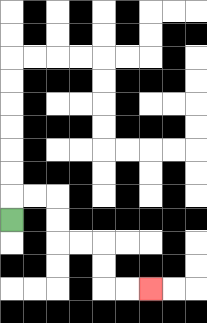{'start': '[0, 9]', 'end': '[6, 12]', 'path_directions': 'U,R,R,D,D,R,R,D,D,R,R', 'path_coordinates': '[[0, 9], [0, 8], [1, 8], [2, 8], [2, 9], [2, 10], [3, 10], [4, 10], [4, 11], [4, 12], [5, 12], [6, 12]]'}